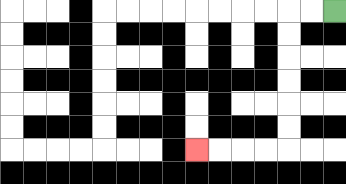{'start': '[14, 0]', 'end': '[8, 6]', 'path_directions': 'L,L,D,D,D,D,D,D,L,L,L,L', 'path_coordinates': '[[14, 0], [13, 0], [12, 0], [12, 1], [12, 2], [12, 3], [12, 4], [12, 5], [12, 6], [11, 6], [10, 6], [9, 6], [8, 6]]'}